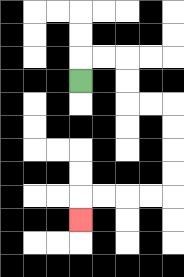{'start': '[3, 3]', 'end': '[3, 9]', 'path_directions': 'U,R,R,D,D,R,R,D,D,D,D,L,L,L,L,D', 'path_coordinates': '[[3, 3], [3, 2], [4, 2], [5, 2], [5, 3], [5, 4], [6, 4], [7, 4], [7, 5], [7, 6], [7, 7], [7, 8], [6, 8], [5, 8], [4, 8], [3, 8], [3, 9]]'}